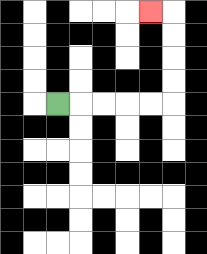{'start': '[2, 4]', 'end': '[6, 0]', 'path_directions': 'R,R,R,R,R,U,U,U,U,L', 'path_coordinates': '[[2, 4], [3, 4], [4, 4], [5, 4], [6, 4], [7, 4], [7, 3], [7, 2], [7, 1], [7, 0], [6, 0]]'}